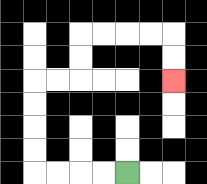{'start': '[5, 7]', 'end': '[7, 3]', 'path_directions': 'L,L,L,L,U,U,U,U,R,R,U,U,R,R,R,R,D,D', 'path_coordinates': '[[5, 7], [4, 7], [3, 7], [2, 7], [1, 7], [1, 6], [1, 5], [1, 4], [1, 3], [2, 3], [3, 3], [3, 2], [3, 1], [4, 1], [5, 1], [6, 1], [7, 1], [7, 2], [7, 3]]'}